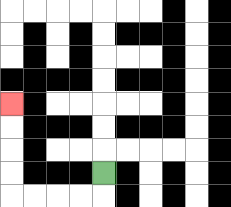{'start': '[4, 7]', 'end': '[0, 4]', 'path_directions': 'D,L,L,L,L,U,U,U,U', 'path_coordinates': '[[4, 7], [4, 8], [3, 8], [2, 8], [1, 8], [0, 8], [0, 7], [0, 6], [0, 5], [0, 4]]'}